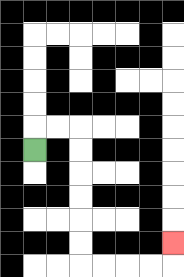{'start': '[1, 6]', 'end': '[7, 10]', 'path_directions': 'U,R,R,D,D,D,D,D,D,R,R,R,R,U', 'path_coordinates': '[[1, 6], [1, 5], [2, 5], [3, 5], [3, 6], [3, 7], [3, 8], [3, 9], [3, 10], [3, 11], [4, 11], [5, 11], [6, 11], [7, 11], [7, 10]]'}